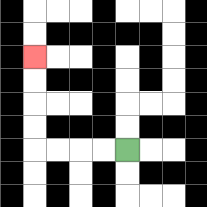{'start': '[5, 6]', 'end': '[1, 2]', 'path_directions': 'L,L,L,L,U,U,U,U', 'path_coordinates': '[[5, 6], [4, 6], [3, 6], [2, 6], [1, 6], [1, 5], [1, 4], [1, 3], [1, 2]]'}